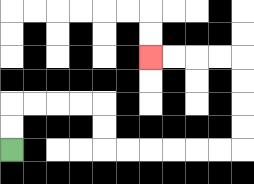{'start': '[0, 6]', 'end': '[6, 2]', 'path_directions': 'U,U,R,R,R,R,D,D,R,R,R,R,R,R,U,U,U,U,L,L,L,L', 'path_coordinates': '[[0, 6], [0, 5], [0, 4], [1, 4], [2, 4], [3, 4], [4, 4], [4, 5], [4, 6], [5, 6], [6, 6], [7, 6], [8, 6], [9, 6], [10, 6], [10, 5], [10, 4], [10, 3], [10, 2], [9, 2], [8, 2], [7, 2], [6, 2]]'}